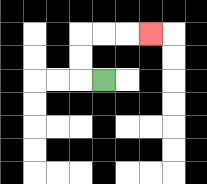{'start': '[4, 3]', 'end': '[6, 1]', 'path_directions': 'L,U,U,R,R,R', 'path_coordinates': '[[4, 3], [3, 3], [3, 2], [3, 1], [4, 1], [5, 1], [6, 1]]'}